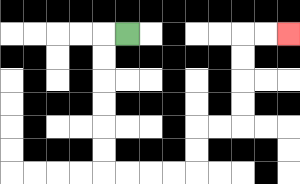{'start': '[5, 1]', 'end': '[12, 1]', 'path_directions': 'L,D,D,D,D,D,D,R,R,R,R,U,U,R,R,U,U,U,U,R,R', 'path_coordinates': '[[5, 1], [4, 1], [4, 2], [4, 3], [4, 4], [4, 5], [4, 6], [4, 7], [5, 7], [6, 7], [7, 7], [8, 7], [8, 6], [8, 5], [9, 5], [10, 5], [10, 4], [10, 3], [10, 2], [10, 1], [11, 1], [12, 1]]'}